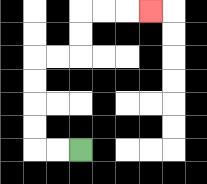{'start': '[3, 6]', 'end': '[6, 0]', 'path_directions': 'L,L,U,U,U,U,R,R,U,U,R,R,R', 'path_coordinates': '[[3, 6], [2, 6], [1, 6], [1, 5], [1, 4], [1, 3], [1, 2], [2, 2], [3, 2], [3, 1], [3, 0], [4, 0], [5, 0], [6, 0]]'}